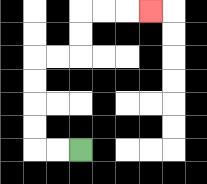{'start': '[3, 6]', 'end': '[6, 0]', 'path_directions': 'L,L,U,U,U,U,R,R,U,U,R,R,R', 'path_coordinates': '[[3, 6], [2, 6], [1, 6], [1, 5], [1, 4], [1, 3], [1, 2], [2, 2], [3, 2], [3, 1], [3, 0], [4, 0], [5, 0], [6, 0]]'}